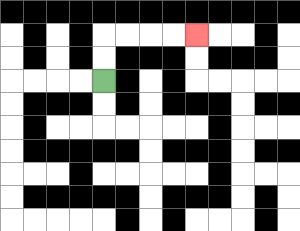{'start': '[4, 3]', 'end': '[8, 1]', 'path_directions': 'U,U,R,R,R,R', 'path_coordinates': '[[4, 3], [4, 2], [4, 1], [5, 1], [6, 1], [7, 1], [8, 1]]'}